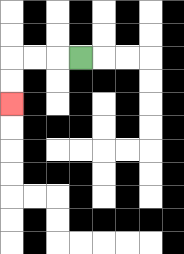{'start': '[3, 2]', 'end': '[0, 4]', 'path_directions': 'L,L,L,D,D', 'path_coordinates': '[[3, 2], [2, 2], [1, 2], [0, 2], [0, 3], [0, 4]]'}